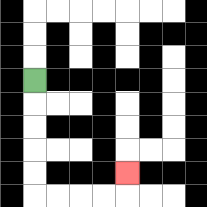{'start': '[1, 3]', 'end': '[5, 7]', 'path_directions': 'D,D,D,D,D,R,R,R,R,U', 'path_coordinates': '[[1, 3], [1, 4], [1, 5], [1, 6], [1, 7], [1, 8], [2, 8], [3, 8], [4, 8], [5, 8], [5, 7]]'}